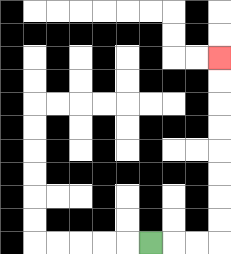{'start': '[6, 10]', 'end': '[9, 2]', 'path_directions': 'R,R,R,U,U,U,U,U,U,U,U', 'path_coordinates': '[[6, 10], [7, 10], [8, 10], [9, 10], [9, 9], [9, 8], [9, 7], [9, 6], [9, 5], [9, 4], [9, 3], [9, 2]]'}